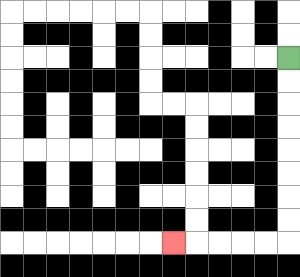{'start': '[12, 2]', 'end': '[7, 10]', 'path_directions': 'D,D,D,D,D,D,D,D,L,L,L,L,L', 'path_coordinates': '[[12, 2], [12, 3], [12, 4], [12, 5], [12, 6], [12, 7], [12, 8], [12, 9], [12, 10], [11, 10], [10, 10], [9, 10], [8, 10], [7, 10]]'}